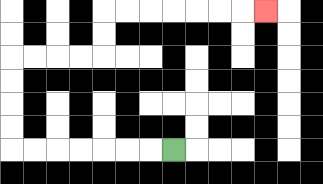{'start': '[7, 6]', 'end': '[11, 0]', 'path_directions': 'L,L,L,L,L,L,L,U,U,U,U,R,R,R,R,U,U,R,R,R,R,R,R,R', 'path_coordinates': '[[7, 6], [6, 6], [5, 6], [4, 6], [3, 6], [2, 6], [1, 6], [0, 6], [0, 5], [0, 4], [0, 3], [0, 2], [1, 2], [2, 2], [3, 2], [4, 2], [4, 1], [4, 0], [5, 0], [6, 0], [7, 0], [8, 0], [9, 0], [10, 0], [11, 0]]'}